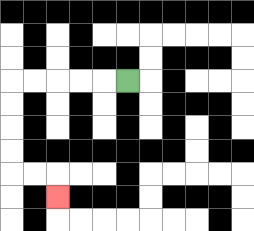{'start': '[5, 3]', 'end': '[2, 8]', 'path_directions': 'L,L,L,L,L,D,D,D,D,R,R,D', 'path_coordinates': '[[5, 3], [4, 3], [3, 3], [2, 3], [1, 3], [0, 3], [0, 4], [0, 5], [0, 6], [0, 7], [1, 7], [2, 7], [2, 8]]'}